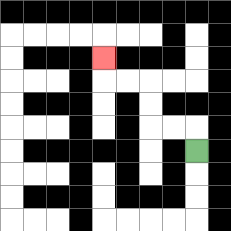{'start': '[8, 6]', 'end': '[4, 2]', 'path_directions': 'U,L,L,U,U,L,L,U', 'path_coordinates': '[[8, 6], [8, 5], [7, 5], [6, 5], [6, 4], [6, 3], [5, 3], [4, 3], [4, 2]]'}